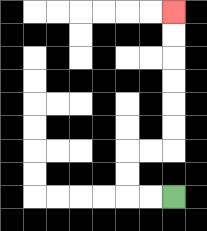{'start': '[7, 8]', 'end': '[7, 0]', 'path_directions': 'L,L,U,U,R,R,U,U,U,U,U,U', 'path_coordinates': '[[7, 8], [6, 8], [5, 8], [5, 7], [5, 6], [6, 6], [7, 6], [7, 5], [7, 4], [7, 3], [7, 2], [7, 1], [7, 0]]'}